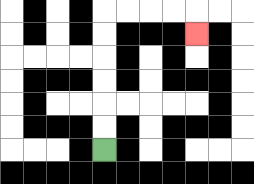{'start': '[4, 6]', 'end': '[8, 1]', 'path_directions': 'U,U,U,U,U,U,R,R,R,R,D', 'path_coordinates': '[[4, 6], [4, 5], [4, 4], [4, 3], [4, 2], [4, 1], [4, 0], [5, 0], [6, 0], [7, 0], [8, 0], [8, 1]]'}